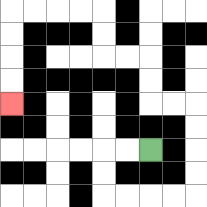{'start': '[6, 6]', 'end': '[0, 4]', 'path_directions': 'L,L,D,D,R,R,R,R,U,U,U,U,L,L,U,U,L,L,U,U,L,L,L,L,D,D,D,D', 'path_coordinates': '[[6, 6], [5, 6], [4, 6], [4, 7], [4, 8], [5, 8], [6, 8], [7, 8], [8, 8], [8, 7], [8, 6], [8, 5], [8, 4], [7, 4], [6, 4], [6, 3], [6, 2], [5, 2], [4, 2], [4, 1], [4, 0], [3, 0], [2, 0], [1, 0], [0, 0], [0, 1], [0, 2], [0, 3], [0, 4]]'}